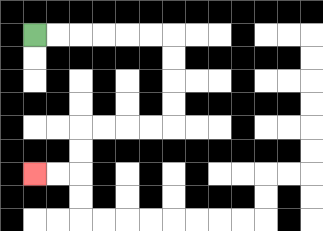{'start': '[1, 1]', 'end': '[1, 7]', 'path_directions': 'R,R,R,R,R,R,D,D,D,D,L,L,L,L,D,D,L,L', 'path_coordinates': '[[1, 1], [2, 1], [3, 1], [4, 1], [5, 1], [6, 1], [7, 1], [7, 2], [7, 3], [7, 4], [7, 5], [6, 5], [5, 5], [4, 5], [3, 5], [3, 6], [3, 7], [2, 7], [1, 7]]'}